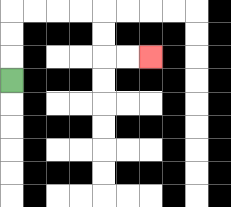{'start': '[0, 3]', 'end': '[6, 2]', 'path_directions': 'U,U,U,R,R,R,R,D,D,R,R', 'path_coordinates': '[[0, 3], [0, 2], [0, 1], [0, 0], [1, 0], [2, 0], [3, 0], [4, 0], [4, 1], [4, 2], [5, 2], [6, 2]]'}